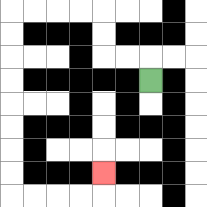{'start': '[6, 3]', 'end': '[4, 7]', 'path_directions': 'U,L,L,U,U,L,L,L,L,D,D,D,D,D,D,D,D,R,R,R,R,U', 'path_coordinates': '[[6, 3], [6, 2], [5, 2], [4, 2], [4, 1], [4, 0], [3, 0], [2, 0], [1, 0], [0, 0], [0, 1], [0, 2], [0, 3], [0, 4], [0, 5], [0, 6], [0, 7], [0, 8], [1, 8], [2, 8], [3, 8], [4, 8], [4, 7]]'}